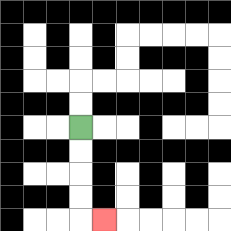{'start': '[3, 5]', 'end': '[4, 9]', 'path_directions': 'D,D,D,D,R', 'path_coordinates': '[[3, 5], [3, 6], [3, 7], [3, 8], [3, 9], [4, 9]]'}